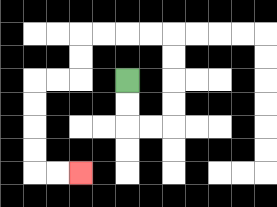{'start': '[5, 3]', 'end': '[3, 7]', 'path_directions': 'D,D,R,R,U,U,U,U,L,L,L,L,D,D,L,L,D,D,D,D,R,R', 'path_coordinates': '[[5, 3], [5, 4], [5, 5], [6, 5], [7, 5], [7, 4], [7, 3], [7, 2], [7, 1], [6, 1], [5, 1], [4, 1], [3, 1], [3, 2], [3, 3], [2, 3], [1, 3], [1, 4], [1, 5], [1, 6], [1, 7], [2, 7], [3, 7]]'}